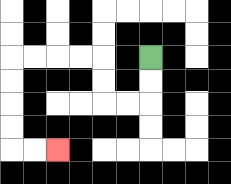{'start': '[6, 2]', 'end': '[2, 6]', 'path_directions': 'D,D,L,L,U,U,L,L,L,L,D,D,D,D,R,R', 'path_coordinates': '[[6, 2], [6, 3], [6, 4], [5, 4], [4, 4], [4, 3], [4, 2], [3, 2], [2, 2], [1, 2], [0, 2], [0, 3], [0, 4], [0, 5], [0, 6], [1, 6], [2, 6]]'}